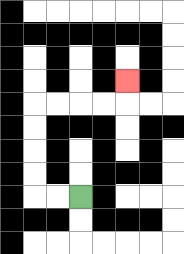{'start': '[3, 8]', 'end': '[5, 3]', 'path_directions': 'L,L,U,U,U,U,R,R,R,R,U', 'path_coordinates': '[[3, 8], [2, 8], [1, 8], [1, 7], [1, 6], [1, 5], [1, 4], [2, 4], [3, 4], [4, 4], [5, 4], [5, 3]]'}